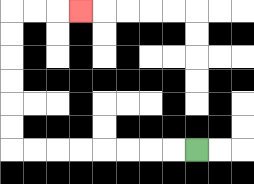{'start': '[8, 6]', 'end': '[3, 0]', 'path_directions': 'L,L,L,L,L,L,L,L,U,U,U,U,U,U,R,R,R', 'path_coordinates': '[[8, 6], [7, 6], [6, 6], [5, 6], [4, 6], [3, 6], [2, 6], [1, 6], [0, 6], [0, 5], [0, 4], [0, 3], [0, 2], [0, 1], [0, 0], [1, 0], [2, 0], [3, 0]]'}